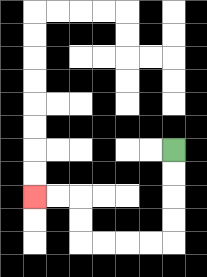{'start': '[7, 6]', 'end': '[1, 8]', 'path_directions': 'D,D,D,D,L,L,L,L,U,U,L,L', 'path_coordinates': '[[7, 6], [7, 7], [7, 8], [7, 9], [7, 10], [6, 10], [5, 10], [4, 10], [3, 10], [3, 9], [3, 8], [2, 8], [1, 8]]'}